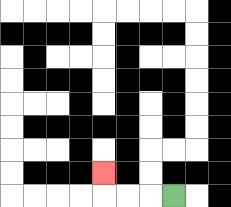{'start': '[7, 8]', 'end': '[4, 7]', 'path_directions': 'L,L,L,U', 'path_coordinates': '[[7, 8], [6, 8], [5, 8], [4, 8], [4, 7]]'}